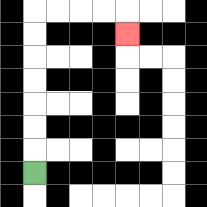{'start': '[1, 7]', 'end': '[5, 1]', 'path_directions': 'U,U,U,U,U,U,U,R,R,R,R,D', 'path_coordinates': '[[1, 7], [1, 6], [1, 5], [1, 4], [1, 3], [1, 2], [1, 1], [1, 0], [2, 0], [3, 0], [4, 0], [5, 0], [5, 1]]'}